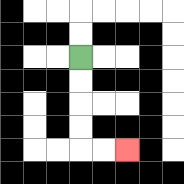{'start': '[3, 2]', 'end': '[5, 6]', 'path_directions': 'D,D,D,D,R,R', 'path_coordinates': '[[3, 2], [3, 3], [3, 4], [3, 5], [3, 6], [4, 6], [5, 6]]'}